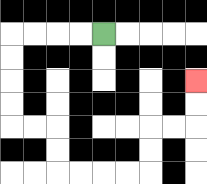{'start': '[4, 1]', 'end': '[8, 3]', 'path_directions': 'L,L,L,L,D,D,D,D,R,R,D,D,R,R,R,R,U,U,R,R,U,U', 'path_coordinates': '[[4, 1], [3, 1], [2, 1], [1, 1], [0, 1], [0, 2], [0, 3], [0, 4], [0, 5], [1, 5], [2, 5], [2, 6], [2, 7], [3, 7], [4, 7], [5, 7], [6, 7], [6, 6], [6, 5], [7, 5], [8, 5], [8, 4], [8, 3]]'}